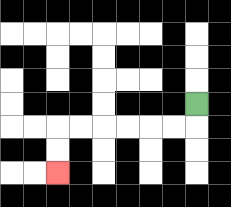{'start': '[8, 4]', 'end': '[2, 7]', 'path_directions': 'D,L,L,L,L,L,L,D,D', 'path_coordinates': '[[8, 4], [8, 5], [7, 5], [6, 5], [5, 5], [4, 5], [3, 5], [2, 5], [2, 6], [2, 7]]'}